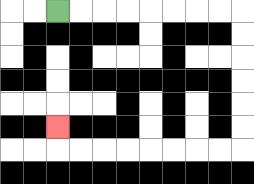{'start': '[2, 0]', 'end': '[2, 5]', 'path_directions': 'R,R,R,R,R,R,R,R,D,D,D,D,D,D,L,L,L,L,L,L,L,L,U', 'path_coordinates': '[[2, 0], [3, 0], [4, 0], [5, 0], [6, 0], [7, 0], [8, 0], [9, 0], [10, 0], [10, 1], [10, 2], [10, 3], [10, 4], [10, 5], [10, 6], [9, 6], [8, 6], [7, 6], [6, 6], [5, 6], [4, 6], [3, 6], [2, 6], [2, 5]]'}